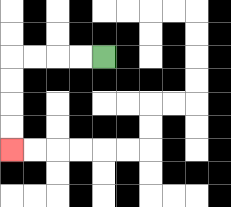{'start': '[4, 2]', 'end': '[0, 6]', 'path_directions': 'L,L,L,L,D,D,D,D', 'path_coordinates': '[[4, 2], [3, 2], [2, 2], [1, 2], [0, 2], [0, 3], [0, 4], [0, 5], [0, 6]]'}